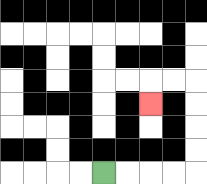{'start': '[4, 7]', 'end': '[6, 4]', 'path_directions': 'R,R,R,R,U,U,U,U,L,L,D', 'path_coordinates': '[[4, 7], [5, 7], [6, 7], [7, 7], [8, 7], [8, 6], [8, 5], [8, 4], [8, 3], [7, 3], [6, 3], [6, 4]]'}